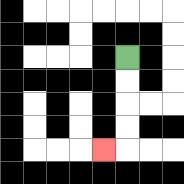{'start': '[5, 2]', 'end': '[4, 6]', 'path_directions': 'D,D,D,D,L', 'path_coordinates': '[[5, 2], [5, 3], [5, 4], [5, 5], [5, 6], [4, 6]]'}